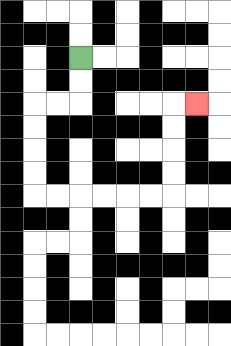{'start': '[3, 2]', 'end': '[8, 4]', 'path_directions': 'D,D,L,L,D,D,D,D,R,R,R,R,R,R,U,U,U,U,R', 'path_coordinates': '[[3, 2], [3, 3], [3, 4], [2, 4], [1, 4], [1, 5], [1, 6], [1, 7], [1, 8], [2, 8], [3, 8], [4, 8], [5, 8], [6, 8], [7, 8], [7, 7], [7, 6], [7, 5], [7, 4], [8, 4]]'}